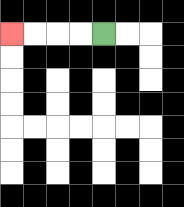{'start': '[4, 1]', 'end': '[0, 1]', 'path_directions': 'L,L,L,L', 'path_coordinates': '[[4, 1], [3, 1], [2, 1], [1, 1], [0, 1]]'}